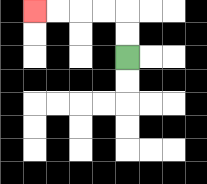{'start': '[5, 2]', 'end': '[1, 0]', 'path_directions': 'U,U,L,L,L,L', 'path_coordinates': '[[5, 2], [5, 1], [5, 0], [4, 0], [3, 0], [2, 0], [1, 0]]'}